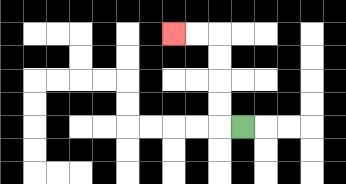{'start': '[10, 5]', 'end': '[7, 1]', 'path_directions': 'L,U,U,U,U,L,L', 'path_coordinates': '[[10, 5], [9, 5], [9, 4], [9, 3], [9, 2], [9, 1], [8, 1], [7, 1]]'}